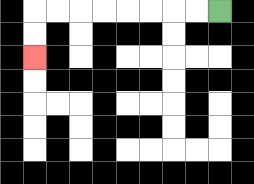{'start': '[9, 0]', 'end': '[1, 2]', 'path_directions': 'L,L,L,L,L,L,L,L,D,D', 'path_coordinates': '[[9, 0], [8, 0], [7, 0], [6, 0], [5, 0], [4, 0], [3, 0], [2, 0], [1, 0], [1, 1], [1, 2]]'}